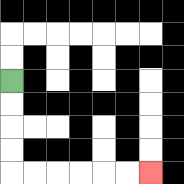{'start': '[0, 3]', 'end': '[6, 7]', 'path_directions': 'D,D,D,D,R,R,R,R,R,R', 'path_coordinates': '[[0, 3], [0, 4], [0, 5], [0, 6], [0, 7], [1, 7], [2, 7], [3, 7], [4, 7], [5, 7], [6, 7]]'}